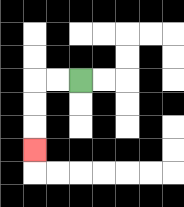{'start': '[3, 3]', 'end': '[1, 6]', 'path_directions': 'L,L,D,D,D', 'path_coordinates': '[[3, 3], [2, 3], [1, 3], [1, 4], [1, 5], [1, 6]]'}